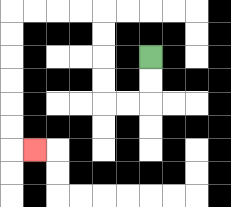{'start': '[6, 2]', 'end': '[1, 6]', 'path_directions': 'D,D,L,L,U,U,U,U,L,L,L,L,D,D,D,D,D,D,R', 'path_coordinates': '[[6, 2], [6, 3], [6, 4], [5, 4], [4, 4], [4, 3], [4, 2], [4, 1], [4, 0], [3, 0], [2, 0], [1, 0], [0, 0], [0, 1], [0, 2], [0, 3], [0, 4], [0, 5], [0, 6], [1, 6]]'}